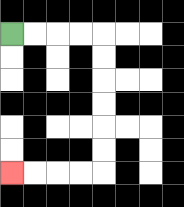{'start': '[0, 1]', 'end': '[0, 7]', 'path_directions': 'R,R,R,R,D,D,D,D,D,D,L,L,L,L', 'path_coordinates': '[[0, 1], [1, 1], [2, 1], [3, 1], [4, 1], [4, 2], [4, 3], [4, 4], [4, 5], [4, 6], [4, 7], [3, 7], [2, 7], [1, 7], [0, 7]]'}